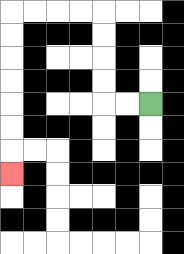{'start': '[6, 4]', 'end': '[0, 7]', 'path_directions': 'L,L,U,U,U,U,L,L,L,L,D,D,D,D,D,D,D', 'path_coordinates': '[[6, 4], [5, 4], [4, 4], [4, 3], [4, 2], [4, 1], [4, 0], [3, 0], [2, 0], [1, 0], [0, 0], [0, 1], [0, 2], [0, 3], [0, 4], [0, 5], [0, 6], [0, 7]]'}